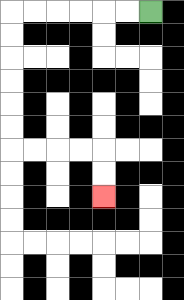{'start': '[6, 0]', 'end': '[4, 8]', 'path_directions': 'L,L,L,L,L,L,D,D,D,D,D,D,R,R,R,R,D,D', 'path_coordinates': '[[6, 0], [5, 0], [4, 0], [3, 0], [2, 0], [1, 0], [0, 0], [0, 1], [0, 2], [0, 3], [0, 4], [0, 5], [0, 6], [1, 6], [2, 6], [3, 6], [4, 6], [4, 7], [4, 8]]'}